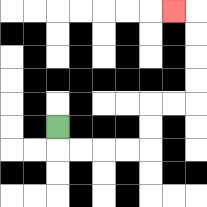{'start': '[2, 5]', 'end': '[7, 0]', 'path_directions': 'D,R,R,R,R,U,U,R,R,U,U,U,U,L', 'path_coordinates': '[[2, 5], [2, 6], [3, 6], [4, 6], [5, 6], [6, 6], [6, 5], [6, 4], [7, 4], [8, 4], [8, 3], [8, 2], [8, 1], [8, 0], [7, 0]]'}